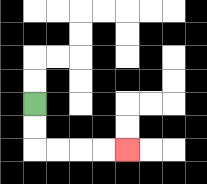{'start': '[1, 4]', 'end': '[5, 6]', 'path_directions': 'D,D,R,R,R,R', 'path_coordinates': '[[1, 4], [1, 5], [1, 6], [2, 6], [3, 6], [4, 6], [5, 6]]'}